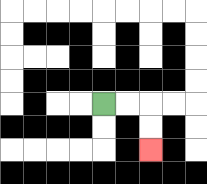{'start': '[4, 4]', 'end': '[6, 6]', 'path_directions': 'R,R,D,D', 'path_coordinates': '[[4, 4], [5, 4], [6, 4], [6, 5], [6, 6]]'}